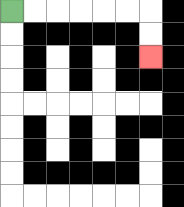{'start': '[0, 0]', 'end': '[6, 2]', 'path_directions': 'R,R,R,R,R,R,D,D', 'path_coordinates': '[[0, 0], [1, 0], [2, 0], [3, 0], [4, 0], [5, 0], [6, 0], [6, 1], [6, 2]]'}